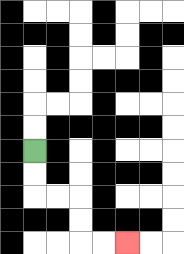{'start': '[1, 6]', 'end': '[5, 10]', 'path_directions': 'D,D,R,R,D,D,R,R', 'path_coordinates': '[[1, 6], [1, 7], [1, 8], [2, 8], [3, 8], [3, 9], [3, 10], [4, 10], [5, 10]]'}